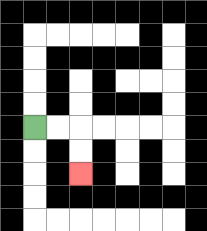{'start': '[1, 5]', 'end': '[3, 7]', 'path_directions': 'R,R,D,D', 'path_coordinates': '[[1, 5], [2, 5], [3, 5], [3, 6], [3, 7]]'}